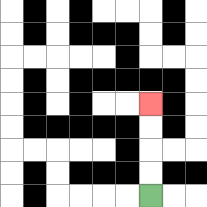{'start': '[6, 8]', 'end': '[6, 4]', 'path_directions': 'U,U,U,U', 'path_coordinates': '[[6, 8], [6, 7], [6, 6], [6, 5], [6, 4]]'}